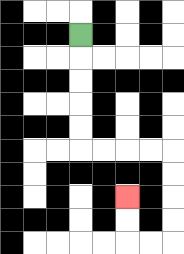{'start': '[3, 1]', 'end': '[5, 8]', 'path_directions': 'D,D,D,D,D,R,R,R,R,D,D,D,D,L,L,U,U', 'path_coordinates': '[[3, 1], [3, 2], [3, 3], [3, 4], [3, 5], [3, 6], [4, 6], [5, 6], [6, 6], [7, 6], [7, 7], [7, 8], [7, 9], [7, 10], [6, 10], [5, 10], [5, 9], [5, 8]]'}